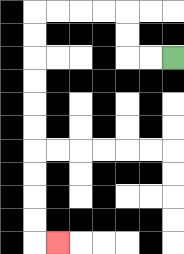{'start': '[7, 2]', 'end': '[2, 10]', 'path_directions': 'L,L,U,U,L,L,L,L,D,D,D,D,D,D,D,D,D,D,R', 'path_coordinates': '[[7, 2], [6, 2], [5, 2], [5, 1], [5, 0], [4, 0], [3, 0], [2, 0], [1, 0], [1, 1], [1, 2], [1, 3], [1, 4], [1, 5], [1, 6], [1, 7], [1, 8], [1, 9], [1, 10], [2, 10]]'}